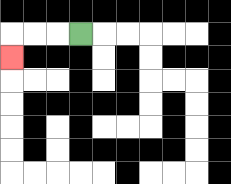{'start': '[3, 1]', 'end': '[0, 2]', 'path_directions': 'L,L,L,D', 'path_coordinates': '[[3, 1], [2, 1], [1, 1], [0, 1], [0, 2]]'}